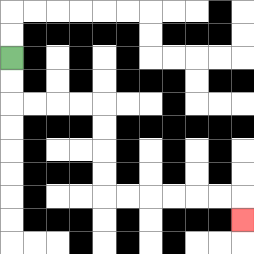{'start': '[0, 2]', 'end': '[10, 9]', 'path_directions': 'D,D,R,R,R,R,D,D,D,D,R,R,R,R,R,R,D', 'path_coordinates': '[[0, 2], [0, 3], [0, 4], [1, 4], [2, 4], [3, 4], [4, 4], [4, 5], [4, 6], [4, 7], [4, 8], [5, 8], [6, 8], [7, 8], [8, 8], [9, 8], [10, 8], [10, 9]]'}